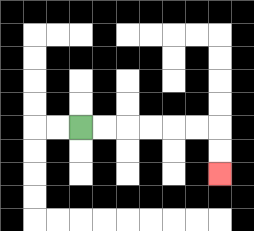{'start': '[3, 5]', 'end': '[9, 7]', 'path_directions': 'R,R,R,R,R,R,D,D', 'path_coordinates': '[[3, 5], [4, 5], [5, 5], [6, 5], [7, 5], [8, 5], [9, 5], [9, 6], [9, 7]]'}